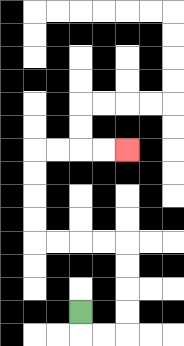{'start': '[3, 13]', 'end': '[5, 6]', 'path_directions': 'D,R,R,U,U,U,U,L,L,L,L,U,U,U,U,R,R,R,R', 'path_coordinates': '[[3, 13], [3, 14], [4, 14], [5, 14], [5, 13], [5, 12], [5, 11], [5, 10], [4, 10], [3, 10], [2, 10], [1, 10], [1, 9], [1, 8], [1, 7], [1, 6], [2, 6], [3, 6], [4, 6], [5, 6]]'}